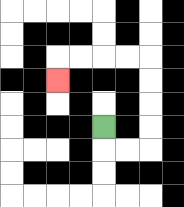{'start': '[4, 5]', 'end': '[2, 3]', 'path_directions': 'D,R,R,U,U,U,U,L,L,L,L,D', 'path_coordinates': '[[4, 5], [4, 6], [5, 6], [6, 6], [6, 5], [6, 4], [6, 3], [6, 2], [5, 2], [4, 2], [3, 2], [2, 2], [2, 3]]'}